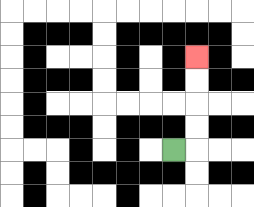{'start': '[7, 6]', 'end': '[8, 2]', 'path_directions': 'R,U,U,U,U', 'path_coordinates': '[[7, 6], [8, 6], [8, 5], [8, 4], [8, 3], [8, 2]]'}